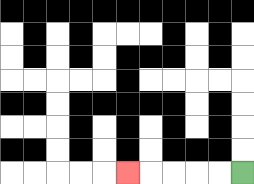{'start': '[10, 7]', 'end': '[5, 7]', 'path_directions': 'L,L,L,L,L', 'path_coordinates': '[[10, 7], [9, 7], [8, 7], [7, 7], [6, 7], [5, 7]]'}